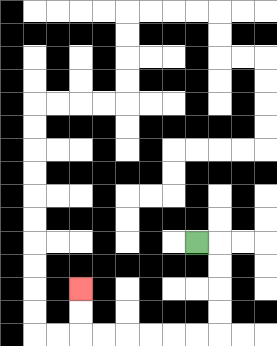{'start': '[8, 10]', 'end': '[3, 12]', 'path_directions': 'R,D,D,D,D,L,L,L,L,L,L,U,U', 'path_coordinates': '[[8, 10], [9, 10], [9, 11], [9, 12], [9, 13], [9, 14], [8, 14], [7, 14], [6, 14], [5, 14], [4, 14], [3, 14], [3, 13], [3, 12]]'}